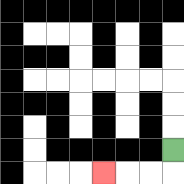{'start': '[7, 6]', 'end': '[4, 7]', 'path_directions': 'D,L,L,L', 'path_coordinates': '[[7, 6], [7, 7], [6, 7], [5, 7], [4, 7]]'}